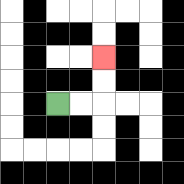{'start': '[2, 4]', 'end': '[4, 2]', 'path_directions': 'R,R,U,U', 'path_coordinates': '[[2, 4], [3, 4], [4, 4], [4, 3], [4, 2]]'}